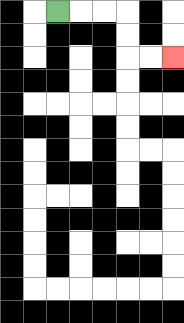{'start': '[2, 0]', 'end': '[7, 2]', 'path_directions': 'R,R,R,D,D,R,R', 'path_coordinates': '[[2, 0], [3, 0], [4, 0], [5, 0], [5, 1], [5, 2], [6, 2], [7, 2]]'}